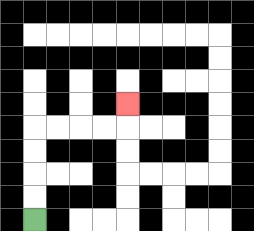{'start': '[1, 9]', 'end': '[5, 4]', 'path_directions': 'U,U,U,U,R,R,R,R,U', 'path_coordinates': '[[1, 9], [1, 8], [1, 7], [1, 6], [1, 5], [2, 5], [3, 5], [4, 5], [5, 5], [5, 4]]'}